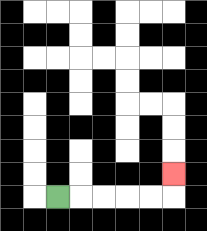{'start': '[2, 8]', 'end': '[7, 7]', 'path_directions': 'R,R,R,R,R,U', 'path_coordinates': '[[2, 8], [3, 8], [4, 8], [5, 8], [6, 8], [7, 8], [7, 7]]'}